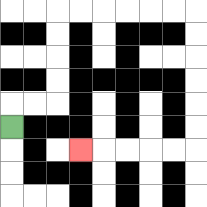{'start': '[0, 5]', 'end': '[3, 6]', 'path_directions': 'U,R,R,U,U,U,U,R,R,R,R,R,R,D,D,D,D,D,D,L,L,L,L,L', 'path_coordinates': '[[0, 5], [0, 4], [1, 4], [2, 4], [2, 3], [2, 2], [2, 1], [2, 0], [3, 0], [4, 0], [5, 0], [6, 0], [7, 0], [8, 0], [8, 1], [8, 2], [8, 3], [8, 4], [8, 5], [8, 6], [7, 6], [6, 6], [5, 6], [4, 6], [3, 6]]'}